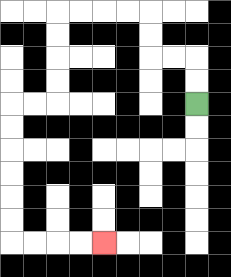{'start': '[8, 4]', 'end': '[4, 10]', 'path_directions': 'U,U,L,L,U,U,L,L,L,L,D,D,D,D,L,L,D,D,D,D,D,D,R,R,R,R', 'path_coordinates': '[[8, 4], [8, 3], [8, 2], [7, 2], [6, 2], [6, 1], [6, 0], [5, 0], [4, 0], [3, 0], [2, 0], [2, 1], [2, 2], [2, 3], [2, 4], [1, 4], [0, 4], [0, 5], [0, 6], [0, 7], [0, 8], [0, 9], [0, 10], [1, 10], [2, 10], [3, 10], [4, 10]]'}